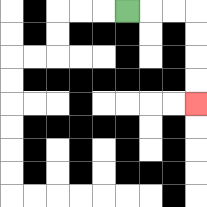{'start': '[5, 0]', 'end': '[8, 4]', 'path_directions': 'R,R,R,D,D,D,D', 'path_coordinates': '[[5, 0], [6, 0], [7, 0], [8, 0], [8, 1], [8, 2], [8, 3], [8, 4]]'}